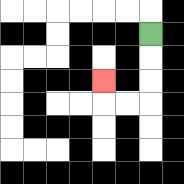{'start': '[6, 1]', 'end': '[4, 3]', 'path_directions': 'D,D,D,L,L,U', 'path_coordinates': '[[6, 1], [6, 2], [6, 3], [6, 4], [5, 4], [4, 4], [4, 3]]'}